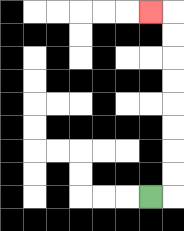{'start': '[6, 8]', 'end': '[6, 0]', 'path_directions': 'R,U,U,U,U,U,U,U,U,L', 'path_coordinates': '[[6, 8], [7, 8], [7, 7], [7, 6], [7, 5], [7, 4], [7, 3], [7, 2], [7, 1], [7, 0], [6, 0]]'}